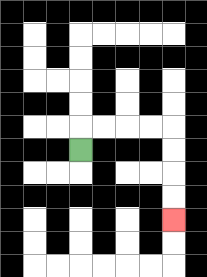{'start': '[3, 6]', 'end': '[7, 9]', 'path_directions': 'U,R,R,R,R,D,D,D,D', 'path_coordinates': '[[3, 6], [3, 5], [4, 5], [5, 5], [6, 5], [7, 5], [7, 6], [7, 7], [7, 8], [7, 9]]'}